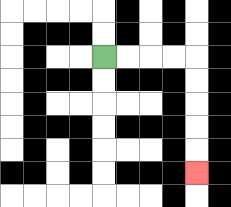{'start': '[4, 2]', 'end': '[8, 7]', 'path_directions': 'R,R,R,R,D,D,D,D,D', 'path_coordinates': '[[4, 2], [5, 2], [6, 2], [7, 2], [8, 2], [8, 3], [8, 4], [8, 5], [8, 6], [8, 7]]'}